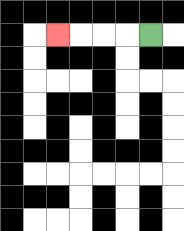{'start': '[6, 1]', 'end': '[2, 1]', 'path_directions': 'L,L,L,L', 'path_coordinates': '[[6, 1], [5, 1], [4, 1], [3, 1], [2, 1]]'}